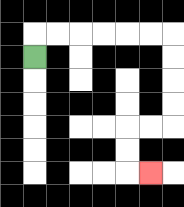{'start': '[1, 2]', 'end': '[6, 7]', 'path_directions': 'U,R,R,R,R,R,R,D,D,D,D,L,L,D,D,R', 'path_coordinates': '[[1, 2], [1, 1], [2, 1], [3, 1], [4, 1], [5, 1], [6, 1], [7, 1], [7, 2], [7, 3], [7, 4], [7, 5], [6, 5], [5, 5], [5, 6], [5, 7], [6, 7]]'}